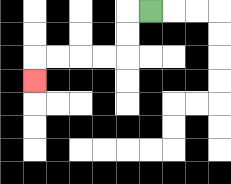{'start': '[6, 0]', 'end': '[1, 3]', 'path_directions': 'L,D,D,L,L,L,L,D', 'path_coordinates': '[[6, 0], [5, 0], [5, 1], [5, 2], [4, 2], [3, 2], [2, 2], [1, 2], [1, 3]]'}